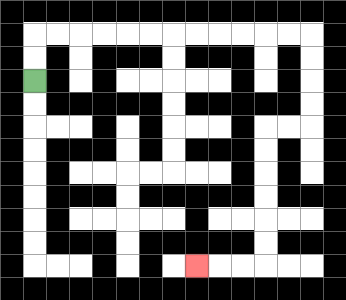{'start': '[1, 3]', 'end': '[8, 11]', 'path_directions': 'U,U,R,R,R,R,R,R,R,R,R,R,R,R,D,D,D,D,L,L,D,D,D,D,D,D,L,L,L', 'path_coordinates': '[[1, 3], [1, 2], [1, 1], [2, 1], [3, 1], [4, 1], [5, 1], [6, 1], [7, 1], [8, 1], [9, 1], [10, 1], [11, 1], [12, 1], [13, 1], [13, 2], [13, 3], [13, 4], [13, 5], [12, 5], [11, 5], [11, 6], [11, 7], [11, 8], [11, 9], [11, 10], [11, 11], [10, 11], [9, 11], [8, 11]]'}